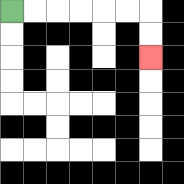{'start': '[0, 0]', 'end': '[6, 2]', 'path_directions': 'R,R,R,R,R,R,D,D', 'path_coordinates': '[[0, 0], [1, 0], [2, 0], [3, 0], [4, 0], [5, 0], [6, 0], [6, 1], [6, 2]]'}